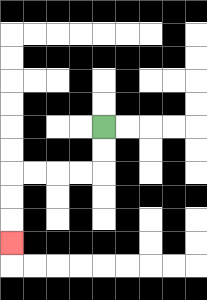{'start': '[4, 5]', 'end': '[0, 10]', 'path_directions': 'D,D,L,L,L,L,D,D,D', 'path_coordinates': '[[4, 5], [4, 6], [4, 7], [3, 7], [2, 7], [1, 7], [0, 7], [0, 8], [0, 9], [0, 10]]'}